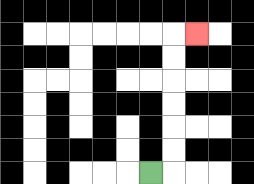{'start': '[6, 7]', 'end': '[8, 1]', 'path_directions': 'R,U,U,U,U,U,U,R', 'path_coordinates': '[[6, 7], [7, 7], [7, 6], [7, 5], [7, 4], [7, 3], [7, 2], [7, 1], [8, 1]]'}